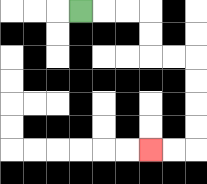{'start': '[3, 0]', 'end': '[6, 6]', 'path_directions': 'R,R,R,D,D,R,R,D,D,D,D,L,L', 'path_coordinates': '[[3, 0], [4, 0], [5, 0], [6, 0], [6, 1], [6, 2], [7, 2], [8, 2], [8, 3], [8, 4], [8, 5], [8, 6], [7, 6], [6, 6]]'}